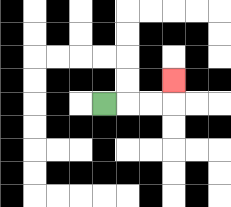{'start': '[4, 4]', 'end': '[7, 3]', 'path_directions': 'R,R,R,U', 'path_coordinates': '[[4, 4], [5, 4], [6, 4], [7, 4], [7, 3]]'}